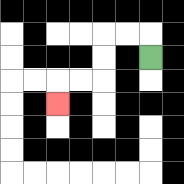{'start': '[6, 2]', 'end': '[2, 4]', 'path_directions': 'U,L,L,D,D,L,L,D', 'path_coordinates': '[[6, 2], [6, 1], [5, 1], [4, 1], [4, 2], [4, 3], [3, 3], [2, 3], [2, 4]]'}